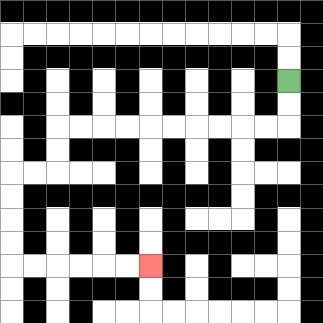{'start': '[12, 3]', 'end': '[6, 11]', 'path_directions': 'D,D,L,L,L,L,L,L,L,L,L,L,D,D,L,L,D,D,D,D,R,R,R,R,R,R', 'path_coordinates': '[[12, 3], [12, 4], [12, 5], [11, 5], [10, 5], [9, 5], [8, 5], [7, 5], [6, 5], [5, 5], [4, 5], [3, 5], [2, 5], [2, 6], [2, 7], [1, 7], [0, 7], [0, 8], [0, 9], [0, 10], [0, 11], [1, 11], [2, 11], [3, 11], [4, 11], [5, 11], [6, 11]]'}